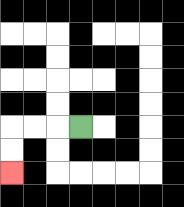{'start': '[3, 5]', 'end': '[0, 7]', 'path_directions': 'L,L,L,D,D', 'path_coordinates': '[[3, 5], [2, 5], [1, 5], [0, 5], [0, 6], [0, 7]]'}